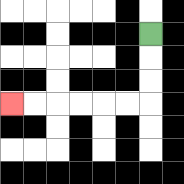{'start': '[6, 1]', 'end': '[0, 4]', 'path_directions': 'D,D,D,L,L,L,L,L,L', 'path_coordinates': '[[6, 1], [6, 2], [6, 3], [6, 4], [5, 4], [4, 4], [3, 4], [2, 4], [1, 4], [0, 4]]'}